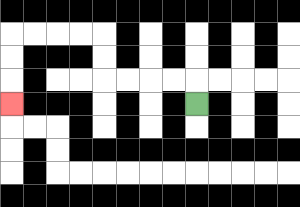{'start': '[8, 4]', 'end': '[0, 4]', 'path_directions': 'U,L,L,L,L,U,U,L,L,L,L,D,D,D', 'path_coordinates': '[[8, 4], [8, 3], [7, 3], [6, 3], [5, 3], [4, 3], [4, 2], [4, 1], [3, 1], [2, 1], [1, 1], [0, 1], [0, 2], [0, 3], [0, 4]]'}